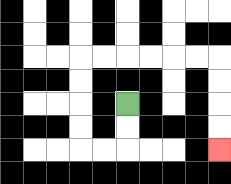{'start': '[5, 4]', 'end': '[9, 6]', 'path_directions': 'D,D,L,L,U,U,U,U,R,R,R,R,R,R,D,D,D,D', 'path_coordinates': '[[5, 4], [5, 5], [5, 6], [4, 6], [3, 6], [3, 5], [3, 4], [3, 3], [3, 2], [4, 2], [5, 2], [6, 2], [7, 2], [8, 2], [9, 2], [9, 3], [9, 4], [9, 5], [9, 6]]'}